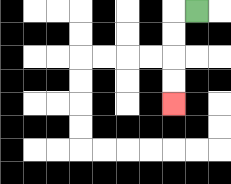{'start': '[8, 0]', 'end': '[7, 4]', 'path_directions': 'L,D,D,D,D', 'path_coordinates': '[[8, 0], [7, 0], [7, 1], [7, 2], [7, 3], [7, 4]]'}